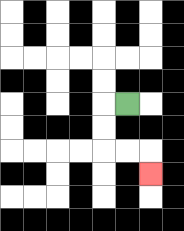{'start': '[5, 4]', 'end': '[6, 7]', 'path_directions': 'L,D,D,R,R,D', 'path_coordinates': '[[5, 4], [4, 4], [4, 5], [4, 6], [5, 6], [6, 6], [6, 7]]'}